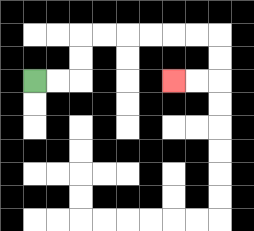{'start': '[1, 3]', 'end': '[7, 3]', 'path_directions': 'R,R,U,U,R,R,R,R,R,R,D,D,L,L', 'path_coordinates': '[[1, 3], [2, 3], [3, 3], [3, 2], [3, 1], [4, 1], [5, 1], [6, 1], [7, 1], [8, 1], [9, 1], [9, 2], [9, 3], [8, 3], [7, 3]]'}